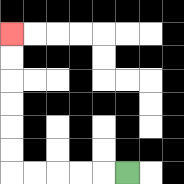{'start': '[5, 7]', 'end': '[0, 1]', 'path_directions': 'L,L,L,L,L,U,U,U,U,U,U', 'path_coordinates': '[[5, 7], [4, 7], [3, 7], [2, 7], [1, 7], [0, 7], [0, 6], [0, 5], [0, 4], [0, 3], [0, 2], [0, 1]]'}